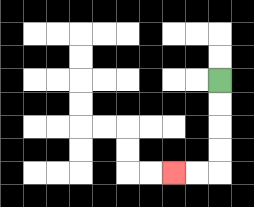{'start': '[9, 3]', 'end': '[7, 7]', 'path_directions': 'D,D,D,D,L,L', 'path_coordinates': '[[9, 3], [9, 4], [9, 5], [9, 6], [9, 7], [8, 7], [7, 7]]'}